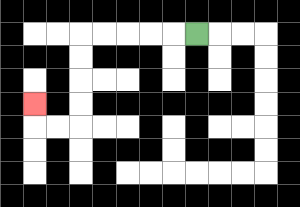{'start': '[8, 1]', 'end': '[1, 4]', 'path_directions': 'L,L,L,L,L,D,D,D,D,L,L,U', 'path_coordinates': '[[8, 1], [7, 1], [6, 1], [5, 1], [4, 1], [3, 1], [3, 2], [3, 3], [3, 4], [3, 5], [2, 5], [1, 5], [1, 4]]'}